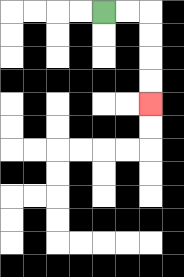{'start': '[4, 0]', 'end': '[6, 4]', 'path_directions': 'R,R,D,D,D,D', 'path_coordinates': '[[4, 0], [5, 0], [6, 0], [6, 1], [6, 2], [6, 3], [6, 4]]'}